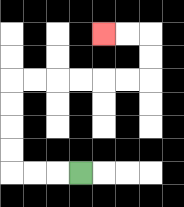{'start': '[3, 7]', 'end': '[4, 1]', 'path_directions': 'L,L,L,U,U,U,U,R,R,R,R,R,R,U,U,L,L', 'path_coordinates': '[[3, 7], [2, 7], [1, 7], [0, 7], [0, 6], [0, 5], [0, 4], [0, 3], [1, 3], [2, 3], [3, 3], [4, 3], [5, 3], [6, 3], [6, 2], [6, 1], [5, 1], [4, 1]]'}